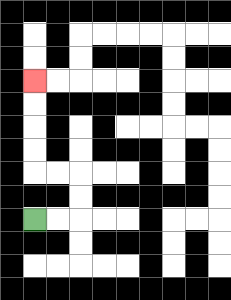{'start': '[1, 9]', 'end': '[1, 3]', 'path_directions': 'R,R,U,U,L,L,U,U,U,U', 'path_coordinates': '[[1, 9], [2, 9], [3, 9], [3, 8], [3, 7], [2, 7], [1, 7], [1, 6], [1, 5], [1, 4], [1, 3]]'}